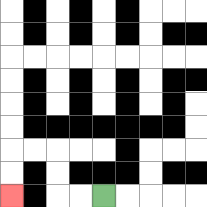{'start': '[4, 8]', 'end': '[0, 8]', 'path_directions': 'L,L,U,U,L,L,D,D', 'path_coordinates': '[[4, 8], [3, 8], [2, 8], [2, 7], [2, 6], [1, 6], [0, 6], [0, 7], [0, 8]]'}